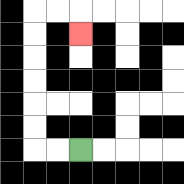{'start': '[3, 6]', 'end': '[3, 1]', 'path_directions': 'L,L,U,U,U,U,U,U,R,R,D', 'path_coordinates': '[[3, 6], [2, 6], [1, 6], [1, 5], [1, 4], [1, 3], [1, 2], [1, 1], [1, 0], [2, 0], [3, 0], [3, 1]]'}